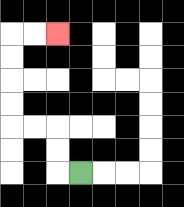{'start': '[3, 7]', 'end': '[2, 1]', 'path_directions': 'L,U,U,L,L,U,U,U,U,R,R', 'path_coordinates': '[[3, 7], [2, 7], [2, 6], [2, 5], [1, 5], [0, 5], [0, 4], [0, 3], [0, 2], [0, 1], [1, 1], [2, 1]]'}